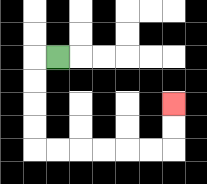{'start': '[2, 2]', 'end': '[7, 4]', 'path_directions': 'L,D,D,D,D,R,R,R,R,R,R,U,U', 'path_coordinates': '[[2, 2], [1, 2], [1, 3], [1, 4], [1, 5], [1, 6], [2, 6], [3, 6], [4, 6], [5, 6], [6, 6], [7, 6], [7, 5], [7, 4]]'}